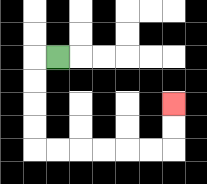{'start': '[2, 2]', 'end': '[7, 4]', 'path_directions': 'L,D,D,D,D,R,R,R,R,R,R,U,U', 'path_coordinates': '[[2, 2], [1, 2], [1, 3], [1, 4], [1, 5], [1, 6], [2, 6], [3, 6], [4, 6], [5, 6], [6, 6], [7, 6], [7, 5], [7, 4]]'}